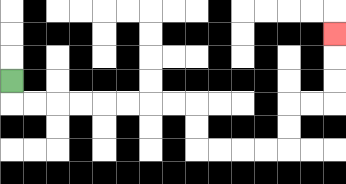{'start': '[0, 3]', 'end': '[14, 1]', 'path_directions': 'D,R,R,R,R,R,R,R,R,D,D,R,R,R,R,U,U,R,R,U,U,U', 'path_coordinates': '[[0, 3], [0, 4], [1, 4], [2, 4], [3, 4], [4, 4], [5, 4], [6, 4], [7, 4], [8, 4], [8, 5], [8, 6], [9, 6], [10, 6], [11, 6], [12, 6], [12, 5], [12, 4], [13, 4], [14, 4], [14, 3], [14, 2], [14, 1]]'}